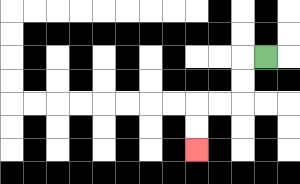{'start': '[11, 2]', 'end': '[8, 6]', 'path_directions': 'L,D,D,L,L,D,D', 'path_coordinates': '[[11, 2], [10, 2], [10, 3], [10, 4], [9, 4], [8, 4], [8, 5], [8, 6]]'}